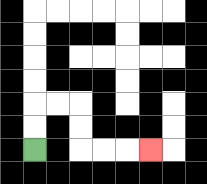{'start': '[1, 6]', 'end': '[6, 6]', 'path_directions': 'U,U,R,R,D,D,R,R,R', 'path_coordinates': '[[1, 6], [1, 5], [1, 4], [2, 4], [3, 4], [3, 5], [3, 6], [4, 6], [5, 6], [6, 6]]'}